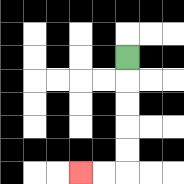{'start': '[5, 2]', 'end': '[3, 7]', 'path_directions': 'D,D,D,D,D,L,L', 'path_coordinates': '[[5, 2], [5, 3], [5, 4], [5, 5], [5, 6], [5, 7], [4, 7], [3, 7]]'}